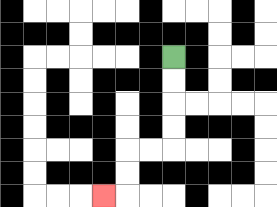{'start': '[7, 2]', 'end': '[4, 8]', 'path_directions': 'D,D,D,D,L,L,D,D,L', 'path_coordinates': '[[7, 2], [7, 3], [7, 4], [7, 5], [7, 6], [6, 6], [5, 6], [5, 7], [5, 8], [4, 8]]'}